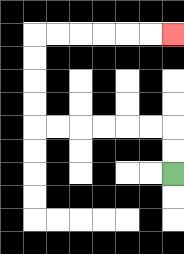{'start': '[7, 7]', 'end': '[7, 1]', 'path_directions': 'U,U,L,L,L,L,L,L,U,U,U,U,R,R,R,R,R,R', 'path_coordinates': '[[7, 7], [7, 6], [7, 5], [6, 5], [5, 5], [4, 5], [3, 5], [2, 5], [1, 5], [1, 4], [1, 3], [1, 2], [1, 1], [2, 1], [3, 1], [4, 1], [5, 1], [6, 1], [7, 1]]'}